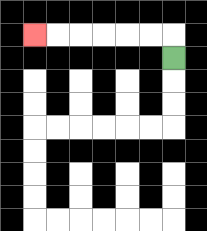{'start': '[7, 2]', 'end': '[1, 1]', 'path_directions': 'U,L,L,L,L,L,L', 'path_coordinates': '[[7, 2], [7, 1], [6, 1], [5, 1], [4, 1], [3, 1], [2, 1], [1, 1]]'}